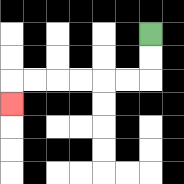{'start': '[6, 1]', 'end': '[0, 4]', 'path_directions': 'D,D,L,L,L,L,L,L,D', 'path_coordinates': '[[6, 1], [6, 2], [6, 3], [5, 3], [4, 3], [3, 3], [2, 3], [1, 3], [0, 3], [0, 4]]'}